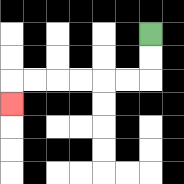{'start': '[6, 1]', 'end': '[0, 4]', 'path_directions': 'D,D,L,L,L,L,L,L,D', 'path_coordinates': '[[6, 1], [6, 2], [6, 3], [5, 3], [4, 3], [3, 3], [2, 3], [1, 3], [0, 3], [0, 4]]'}